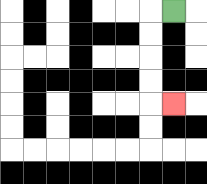{'start': '[7, 0]', 'end': '[7, 4]', 'path_directions': 'L,D,D,D,D,R', 'path_coordinates': '[[7, 0], [6, 0], [6, 1], [6, 2], [6, 3], [6, 4], [7, 4]]'}